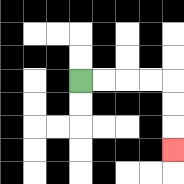{'start': '[3, 3]', 'end': '[7, 6]', 'path_directions': 'R,R,R,R,D,D,D', 'path_coordinates': '[[3, 3], [4, 3], [5, 3], [6, 3], [7, 3], [7, 4], [7, 5], [7, 6]]'}